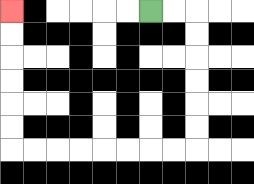{'start': '[6, 0]', 'end': '[0, 0]', 'path_directions': 'R,R,D,D,D,D,D,D,L,L,L,L,L,L,L,L,U,U,U,U,U,U', 'path_coordinates': '[[6, 0], [7, 0], [8, 0], [8, 1], [8, 2], [8, 3], [8, 4], [8, 5], [8, 6], [7, 6], [6, 6], [5, 6], [4, 6], [3, 6], [2, 6], [1, 6], [0, 6], [0, 5], [0, 4], [0, 3], [0, 2], [0, 1], [0, 0]]'}